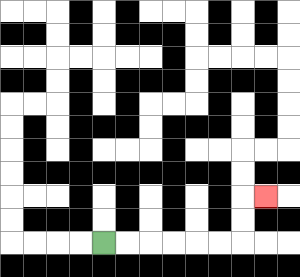{'start': '[4, 10]', 'end': '[11, 8]', 'path_directions': 'R,R,R,R,R,R,U,U,R', 'path_coordinates': '[[4, 10], [5, 10], [6, 10], [7, 10], [8, 10], [9, 10], [10, 10], [10, 9], [10, 8], [11, 8]]'}